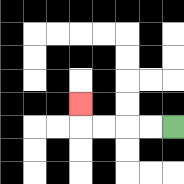{'start': '[7, 5]', 'end': '[3, 4]', 'path_directions': 'L,L,L,L,U', 'path_coordinates': '[[7, 5], [6, 5], [5, 5], [4, 5], [3, 5], [3, 4]]'}